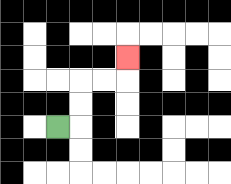{'start': '[2, 5]', 'end': '[5, 2]', 'path_directions': 'R,U,U,R,R,U', 'path_coordinates': '[[2, 5], [3, 5], [3, 4], [3, 3], [4, 3], [5, 3], [5, 2]]'}